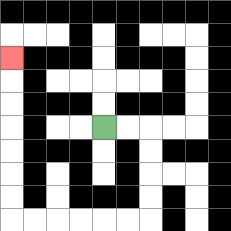{'start': '[4, 5]', 'end': '[0, 2]', 'path_directions': 'R,R,D,D,D,D,L,L,L,L,L,L,U,U,U,U,U,U,U', 'path_coordinates': '[[4, 5], [5, 5], [6, 5], [6, 6], [6, 7], [6, 8], [6, 9], [5, 9], [4, 9], [3, 9], [2, 9], [1, 9], [0, 9], [0, 8], [0, 7], [0, 6], [0, 5], [0, 4], [0, 3], [0, 2]]'}